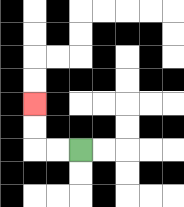{'start': '[3, 6]', 'end': '[1, 4]', 'path_directions': 'L,L,U,U', 'path_coordinates': '[[3, 6], [2, 6], [1, 6], [1, 5], [1, 4]]'}